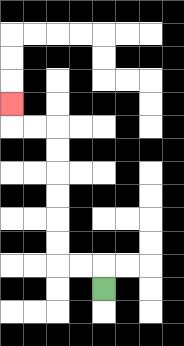{'start': '[4, 12]', 'end': '[0, 4]', 'path_directions': 'U,L,L,U,U,U,U,U,U,L,L,U', 'path_coordinates': '[[4, 12], [4, 11], [3, 11], [2, 11], [2, 10], [2, 9], [2, 8], [2, 7], [2, 6], [2, 5], [1, 5], [0, 5], [0, 4]]'}